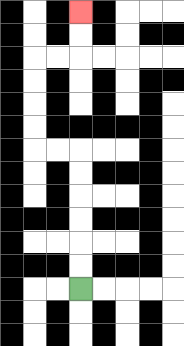{'start': '[3, 12]', 'end': '[3, 0]', 'path_directions': 'U,U,U,U,U,U,L,L,U,U,U,U,R,R,U,U', 'path_coordinates': '[[3, 12], [3, 11], [3, 10], [3, 9], [3, 8], [3, 7], [3, 6], [2, 6], [1, 6], [1, 5], [1, 4], [1, 3], [1, 2], [2, 2], [3, 2], [3, 1], [3, 0]]'}